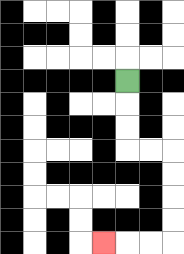{'start': '[5, 3]', 'end': '[4, 10]', 'path_directions': 'D,D,D,R,R,D,D,D,D,L,L,L', 'path_coordinates': '[[5, 3], [5, 4], [5, 5], [5, 6], [6, 6], [7, 6], [7, 7], [7, 8], [7, 9], [7, 10], [6, 10], [5, 10], [4, 10]]'}